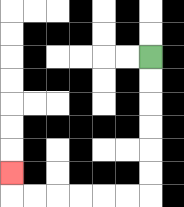{'start': '[6, 2]', 'end': '[0, 7]', 'path_directions': 'D,D,D,D,D,D,L,L,L,L,L,L,U', 'path_coordinates': '[[6, 2], [6, 3], [6, 4], [6, 5], [6, 6], [6, 7], [6, 8], [5, 8], [4, 8], [3, 8], [2, 8], [1, 8], [0, 8], [0, 7]]'}